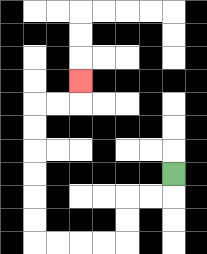{'start': '[7, 7]', 'end': '[3, 3]', 'path_directions': 'D,L,L,D,D,L,L,L,L,U,U,U,U,U,U,R,R,U', 'path_coordinates': '[[7, 7], [7, 8], [6, 8], [5, 8], [5, 9], [5, 10], [4, 10], [3, 10], [2, 10], [1, 10], [1, 9], [1, 8], [1, 7], [1, 6], [1, 5], [1, 4], [2, 4], [3, 4], [3, 3]]'}